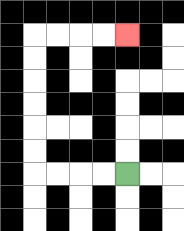{'start': '[5, 7]', 'end': '[5, 1]', 'path_directions': 'L,L,L,L,U,U,U,U,U,U,R,R,R,R', 'path_coordinates': '[[5, 7], [4, 7], [3, 7], [2, 7], [1, 7], [1, 6], [1, 5], [1, 4], [1, 3], [1, 2], [1, 1], [2, 1], [3, 1], [4, 1], [5, 1]]'}